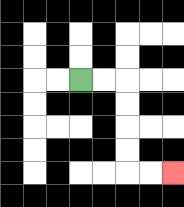{'start': '[3, 3]', 'end': '[7, 7]', 'path_directions': 'R,R,D,D,D,D,R,R', 'path_coordinates': '[[3, 3], [4, 3], [5, 3], [5, 4], [5, 5], [5, 6], [5, 7], [6, 7], [7, 7]]'}